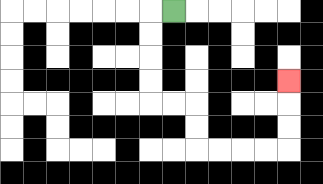{'start': '[7, 0]', 'end': '[12, 3]', 'path_directions': 'L,D,D,D,D,R,R,D,D,R,R,R,R,U,U,U', 'path_coordinates': '[[7, 0], [6, 0], [6, 1], [6, 2], [6, 3], [6, 4], [7, 4], [8, 4], [8, 5], [8, 6], [9, 6], [10, 6], [11, 6], [12, 6], [12, 5], [12, 4], [12, 3]]'}